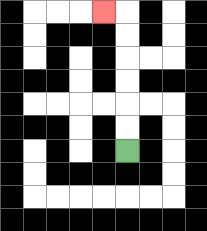{'start': '[5, 6]', 'end': '[4, 0]', 'path_directions': 'U,U,U,U,U,U,L', 'path_coordinates': '[[5, 6], [5, 5], [5, 4], [5, 3], [5, 2], [5, 1], [5, 0], [4, 0]]'}